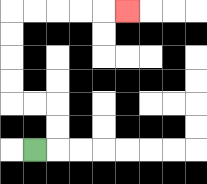{'start': '[1, 6]', 'end': '[5, 0]', 'path_directions': 'R,U,U,L,L,U,U,U,U,R,R,R,R,R', 'path_coordinates': '[[1, 6], [2, 6], [2, 5], [2, 4], [1, 4], [0, 4], [0, 3], [0, 2], [0, 1], [0, 0], [1, 0], [2, 0], [3, 0], [4, 0], [5, 0]]'}